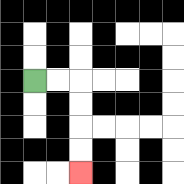{'start': '[1, 3]', 'end': '[3, 7]', 'path_directions': 'R,R,D,D,D,D', 'path_coordinates': '[[1, 3], [2, 3], [3, 3], [3, 4], [3, 5], [3, 6], [3, 7]]'}